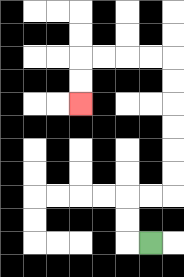{'start': '[6, 10]', 'end': '[3, 4]', 'path_directions': 'L,U,U,R,R,U,U,U,U,U,U,L,L,L,L,D,D', 'path_coordinates': '[[6, 10], [5, 10], [5, 9], [5, 8], [6, 8], [7, 8], [7, 7], [7, 6], [7, 5], [7, 4], [7, 3], [7, 2], [6, 2], [5, 2], [4, 2], [3, 2], [3, 3], [3, 4]]'}